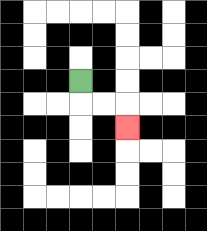{'start': '[3, 3]', 'end': '[5, 5]', 'path_directions': 'D,R,R,D', 'path_coordinates': '[[3, 3], [3, 4], [4, 4], [5, 4], [5, 5]]'}